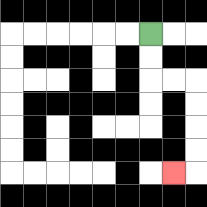{'start': '[6, 1]', 'end': '[7, 7]', 'path_directions': 'D,D,R,R,D,D,D,D,L', 'path_coordinates': '[[6, 1], [6, 2], [6, 3], [7, 3], [8, 3], [8, 4], [8, 5], [8, 6], [8, 7], [7, 7]]'}